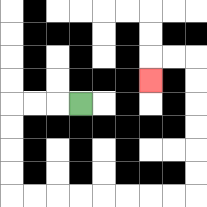{'start': '[3, 4]', 'end': '[6, 3]', 'path_directions': 'L,L,L,D,D,D,D,R,R,R,R,R,R,R,R,U,U,U,U,U,U,L,L,D', 'path_coordinates': '[[3, 4], [2, 4], [1, 4], [0, 4], [0, 5], [0, 6], [0, 7], [0, 8], [1, 8], [2, 8], [3, 8], [4, 8], [5, 8], [6, 8], [7, 8], [8, 8], [8, 7], [8, 6], [8, 5], [8, 4], [8, 3], [8, 2], [7, 2], [6, 2], [6, 3]]'}